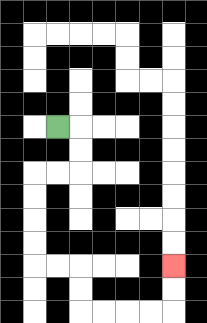{'start': '[2, 5]', 'end': '[7, 11]', 'path_directions': 'R,D,D,L,L,D,D,D,D,R,R,D,D,R,R,R,R,U,U', 'path_coordinates': '[[2, 5], [3, 5], [3, 6], [3, 7], [2, 7], [1, 7], [1, 8], [1, 9], [1, 10], [1, 11], [2, 11], [3, 11], [3, 12], [3, 13], [4, 13], [5, 13], [6, 13], [7, 13], [7, 12], [7, 11]]'}